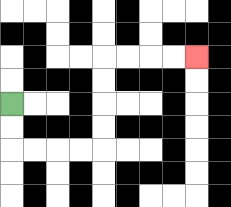{'start': '[0, 4]', 'end': '[8, 2]', 'path_directions': 'D,D,R,R,R,R,U,U,U,U,R,R,R,R', 'path_coordinates': '[[0, 4], [0, 5], [0, 6], [1, 6], [2, 6], [3, 6], [4, 6], [4, 5], [4, 4], [4, 3], [4, 2], [5, 2], [6, 2], [7, 2], [8, 2]]'}